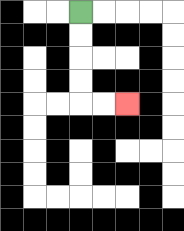{'start': '[3, 0]', 'end': '[5, 4]', 'path_directions': 'D,D,D,D,R,R', 'path_coordinates': '[[3, 0], [3, 1], [3, 2], [3, 3], [3, 4], [4, 4], [5, 4]]'}